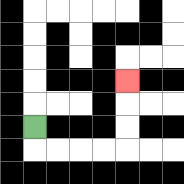{'start': '[1, 5]', 'end': '[5, 3]', 'path_directions': 'D,R,R,R,R,U,U,U', 'path_coordinates': '[[1, 5], [1, 6], [2, 6], [3, 6], [4, 6], [5, 6], [5, 5], [5, 4], [5, 3]]'}